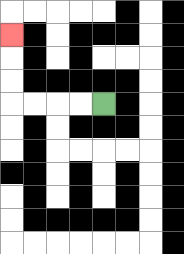{'start': '[4, 4]', 'end': '[0, 1]', 'path_directions': 'L,L,L,L,U,U,U', 'path_coordinates': '[[4, 4], [3, 4], [2, 4], [1, 4], [0, 4], [0, 3], [0, 2], [0, 1]]'}